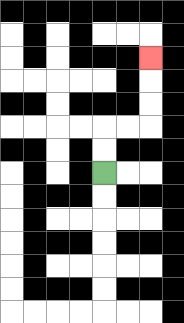{'start': '[4, 7]', 'end': '[6, 2]', 'path_directions': 'U,U,R,R,U,U,U', 'path_coordinates': '[[4, 7], [4, 6], [4, 5], [5, 5], [6, 5], [6, 4], [6, 3], [6, 2]]'}